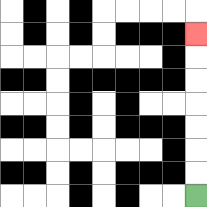{'start': '[8, 8]', 'end': '[8, 1]', 'path_directions': 'U,U,U,U,U,U,U', 'path_coordinates': '[[8, 8], [8, 7], [8, 6], [8, 5], [8, 4], [8, 3], [8, 2], [8, 1]]'}